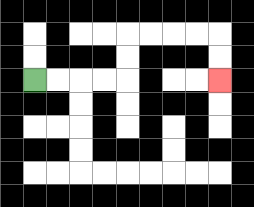{'start': '[1, 3]', 'end': '[9, 3]', 'path_directions': 'R,R,R,R,U,U,R,R,R,R,D,D', 'path_coordinates': '[[1, 3], [2, 3], [3, 3], [4, 3], [5, 3], [5, 2], [5, 1], [6, 1], [7, 1], [8, 1], [9, 1], [9, 2], [9, 3]]'}